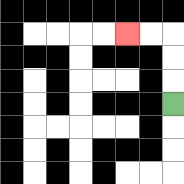{'start': '[7, 4]', 'end': '[5, 1]', 'path_directions': 'U,U,U,L,L', 'path_coordinates': '[[7, 4], [7, 3], [7, 2], [7, 1], [6, 1], [5, 1]]'}